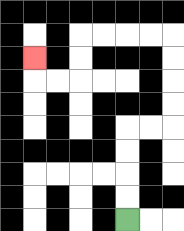{'start': '[5, 9]', 'end': '[1, 2]', 'path_directions': 'U,U,U,U,R,R,U,U,U,U,L,L,L,L,D,D,L,L,U', 'path_coordinates': '[[5, 9], [5, 8], [5, 7], [5, 6], [5, 5], [6, 5], [7, 5], [7, 4], [7, 3], [7, 2], [7, 1], [6, 1], [5, 1], [4, 1], [3, 1], [3, 2], [3, 3], [2, 3], [1, 3], [1, 2]]'}